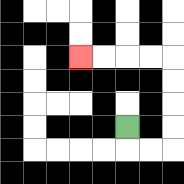{'start': '[5, 5]', 'end': '[3, 2]', 'path_directions': 'D,R,R,U,U,U,U,L,L,L,L', 'path_coordinates': '[[5, 5], [5, 6], [6, 6], [7, 6], [7, 5], [7, 4], [7, 3], [7, 2], [6, 2], [5, 2], [4, 2], [3, 2]]'}